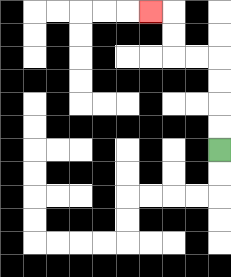{'start': '[9, 6]', 'end': '[6, 0]', 'path_directions': 'U,U,U,U,L,L,U,U,L', 'path_coordinates': '[[9, 6], [9, 5], [9, 4], [9, 3], [9, 2], [8, 2], [7, 2], [7, 1], [7, 0], [6, 0]]'}